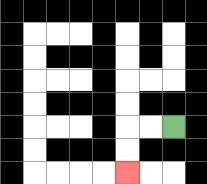{'start': '[7, 5]', 'end': '[5, 7]', 'path_directions': 'L,L,D,D', 'path_coordinates': '[[7, 5], [6, 5], [5, 5], [5, 6], [5, 7]]'}